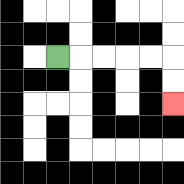{'start': '[2, 2]', 'end': '[7, 4]', 'path_directions': 'R,R,R,R,R,D,D', 'path_coordinates': '[[2, 2], [3, 2], [4, 2], [5, 2], [6, 2], [7, 2], [7, 3], [7, 4]]'}